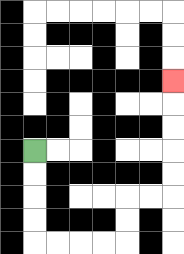{'start': '[1, 6]', 'end': '[7, 3]', 'path_directions': 'D,D,D,D,R,R,R,R,U,U,R,R,U,U,U,U,U', 'path_coordinates': '[[1, 6], [1, 7], [1, 8], [1, 9], [1, 10], [2, 10], [3, 10], [4, 10], [5, 10], [5, 9], [5, 8], [6, 8], [7, 8], [7, 7], [7, 6], [7, 5], [7, 4], [7, 3]]'}